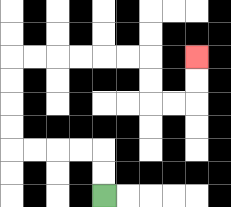{'start': '[4, 8]', 'end': '[8, 2]', 'path_directions': 'U,U,L,L,L,L,U,U,U,U,R,R,R,R,R,R,D,D,R,R,U,U', 'path_coordinates': '[[4, 8], [4, 7], [4, 6], [3, 6], [2, 6], [1, 6], [0, 6], [0, 5], [0, 4], [0, 3], [0, 2], [1, 2], [2, 2], [3, 2], [4, 2], [5, 2], [6, 2], [6, 3], [6, 4], [7, 4], [8, 4], [8, 3], [8, 2]]'}